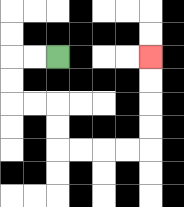{'start': '[2, 2]', 'end': '[6, 2]', 'path_directions': 'L,L,D,D,R,R,D,D,R,R,R,R,U,U,U,U', 'path_coordinates': '[[2, 2], [1, 2], [0, 2], [0, 3], [0, 4], [1, 4], [2, 4], [2, 5], [2, 6], [3, 6], [4, 6], [5, 6], [6, 6], [6, 5], [6, 4], [6, 3], [6, 2]]'}